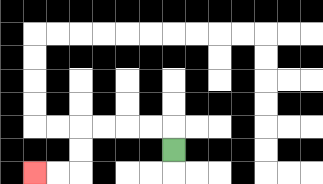{'start': '[7, 6]', 'end': '[1, 7]', 'path_directions': 'U,L,L,L,L,D,D,L,L', 'path_coordinates': '[[7, 6], [7, 5], [6, 5], [5, 5], [4, 5], [3, 5], [3, 6], [3, 7], [2, 7], [1, 7]]'}